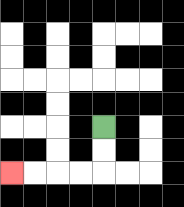{'start': '[4, 5]', 'end': '[0, 7]', 'path_directions': 'D,D,L,L,L,L', 'path_coordinates': '[[4, 5], [4, 6], [4, 7], [3, 7], [2, 7], [1, 7], [0, 7]]'}